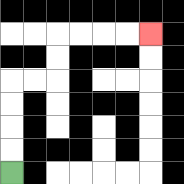{'start': '[0, 7]', 'end': '[6, 1]', 'path_directions': 'U,U,U,U,R,R,U,U,R,R,R,R', 'path_coordinates': '[[0, 7], [0, 6], [0, 5], [0, 4], [0, 3], [1, 3], [2, 3], [2, 2], [2, 1], [3, 1], [4, 1], [5, 1], [6, 1]]'}